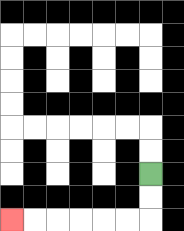{'start': '[6, 7]', 'end': '[0, 9]', 'path_directions': 'D,D,L,L,L,L,L,L', 'path_coordinates': '[[6, 7], [6, 8], [6, 9], [5, 9], [4, 9], [3, 9], [2, 9], [1, 9], [0, 9]]'}